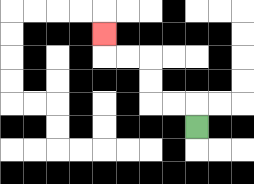{'start': '[8, 5]', 'end': '[4, 1]', 'path_directions': 'U,L,L,U,U,L,L,U', 'path_coordinates': '[[8, 5], [8, 4], [7, 4], [6, 4], [6, 3], [6, 2], [5, 2], [4, 2], [4, 1]]'}